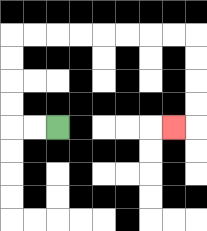{'start': '[2, 5]', 'end': '[7, 5]', 'path_directions': 'L,L,U,U,U,U,R,R,R,R,R,R,R,R,D,D,D,D,L', 'path_coordinates': '[[2, 5], [1, 5], [0, 5], [0, 4], [0, 3], [0, 2], [0, 1], [1, 1], [2, 1], [3, 1], [4, 1], [5, 1], [6, 1], [7, 1], [8, 1], [8, 2], [8, 3], [8, 4], [8, 5], [7, 5]]'}